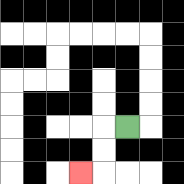{'start': '[5, 5]', 'end': '[3, 7]', 'path_directions': 'L,D,D,L', 'path_coordinates': '[[5, 5], [4, 5], [4, 6], [4, 7], [3, 7]]'}